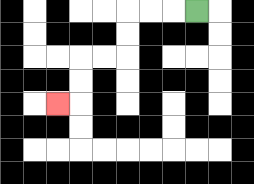{'start': '[8, 0]', 'end': '[2, 4]', 'path_directions': 'L,L,L,D,D,L,L,D,D,L', 'path_coordinates': '[[8, 0], [7, 0], [6, 0], [5, 0], [5, 1], [5, 2], [4, 2], [3, 2], [3, 3], [3, 4], [2, 4]]'}